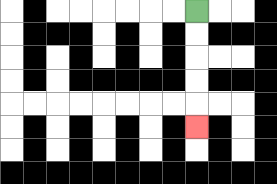{'start': '[8, 0]', 'end': '[8, 5]', 'path_directions': 'D,D,D,D,D', 'path_coordinates': '[[8, 0], [8, 1], [8, 2], [8, 3], [8, 4], [8, 5]]'}